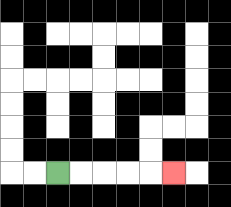{'start': '[2, 7]', 'end': '[7, 7]', 'path_directions': 'R,R,R,R,R', 'path_coordinates': '[[2, 7], [3, 7], [4, 7], [5, 7], [6, 7], [7, 7]]'}